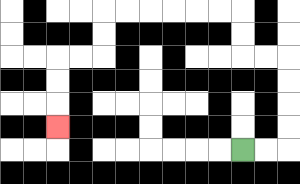{'start': '[10, 6]', 'end': '[2, 5]', 'path_directions': 'R,R,U,U,U,U,L,L,U,U,L,L,L,L,L,L,D,D,L,L,D,D,D', 'path_coordinates': '[[10, 6], [11, 6], [12, 6], [12, 5], [12, 4], [12, 3], [12, 2], [11, 2], [10, 2], [10, 1], [10, 0], [9, 0], [8, 0], [7, 0], [6, 0], [5, 0], [4, 0], [4, 1], [4, 2], [3, 2], [2, 2], [2, 3], [2, 4], [2, 5]]'}